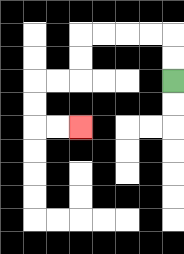{'start': '[7, 3]', 'end': '[3, 5]', 'path_directions': 'U,U,L,L,L,L,D,D,L,L,D,D,R,R', 'path_coordinates': '[[7, 3], [7, 2], [7, 1], [6, 1], [5, 1], [4, 1], [3, 1], [3, 2], [3, 3], [2, 3], [1, 3], [1, 4], [1, 5], [2, 5], [3, 5]]'}